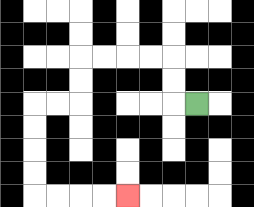{'start': '[8, 4]', 'end': '[5, 8]', 'path_directions': 'L,U,U,L,L,L,L,D,D,L,L,D,D,D,D,R,R,R,R', 'path_coordinates': '[[8, 4], [7, 4], [7, 3], [7, 2], [6, 2], [5, 2], [4, 2], [3, 2], [3, 3], [3, 4], [2, 4], [1, 4], [1, 5], [1, 6], [1, 7], [1, 8], [2, 8], [3, 8], [4, 8], [5, 8]]'}